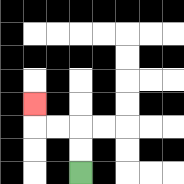{'start': '[3, 7]', 'end': '[1, 4]', 'path_directions': 'U,U,L,L,U', 'path_coordinates': '[[3, 7], [3, 6], [3, 5], [2, 5], [1, 5], [1, 4]]'}